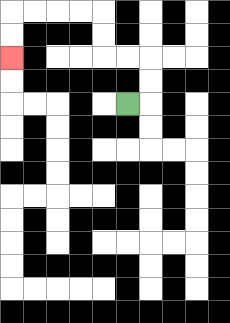{'start': '[5, 4]', 'end': '[0, 2]', 'path_directions': 'R,U,U,L,L,U,U,L,L,L,L,D,D', 'path_coordinates': '[[5, 4], [6, 4], [6, 3], [6, 2], [5, 2], [4, 2], [4, 1], [4, 0], [3, 0], [2, 0], [1, 0], [0, 0], [0, 1], [0, 2]]'}